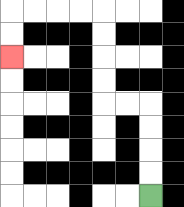{'start': '[6, 8]', 'end': '[0, 2]', 'path_directions': 'U,U,U,U,L,L,U,U,U,U,L,L,L,L,D,D', 'path_coordinates': '[[6, 8], [6, 7], [6, 6], [6, 5], [6, 4], [5, 4], [4, 4], [4, 3], [4, 2], [4, 1], [4, 0], [3, 0], [2, 0], [1, 0], [0, 0], [0, 1], [0, 2]]'}